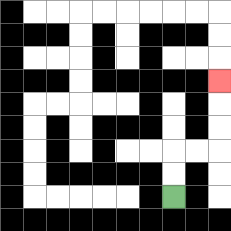{'start': '[7, 8]', 'end': '[9, 3]', 'path_directions': 'U,U,R,R,U,U,U', 'path_coordinates': '[[7, 8], [7, 7], [7, 6], [8, 6], [9, 6], [9, 5], [9, 4], [9, 3]]'}